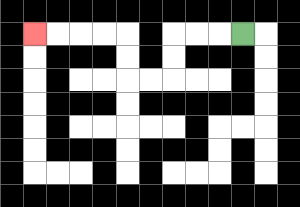{'start': '[10, 1]', 'end': '[1, 1]', 'path_directions': 'L,L,L,D,D,L,L,U,U,L,L,L,L', 'path_coordinates': '[[10, 1], [9, 1], [8, 1], [7, 1], [7, 2], [7, 3], [6, 3], [5, 3], [5, 2], [5, 1], [4, 1], [3, 1], [2, 1], [1, 1]]'}